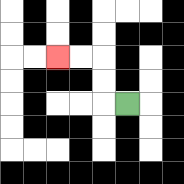{'start': '[5, 4]', 'end': '[2, 2]', 'path_directions': 'L,U,U,L,L', 'path_coordinates': '[[5, 4], [4, 4], [4, 3], [4, 2], [3, 2], [2, 2]]'}